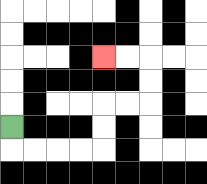{'start': '[0, 5]', 'end': '[4, 2]', 'path_directions': 'D,R,R,R,R,U,U,R,R,U,U,L,L', 'path_coordinates': '[[0, 5], [0, 6], [1, 6], [2, 6], [3, 6], [4, 6], [4, 5], [4, 4], [5, 4], [6, 4], [6, 3], [6, 2], [5, 2], [4, 2]]'}